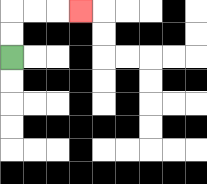{'start': '[0, 2]', 'end': '[3, 0]', 'path_directions': 'U,U,R,R,R', 'path_coordinates': '[[0, 2], [0, 1], [0, 0], [1, 0], [2, 0], [3, 0]]'}